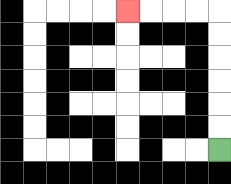{'start': '[9, 6]', 'end': '[5, 0]', 'path_directions': 'U,U,U,U,U,U,L,L,L,L', 'path_coordinates': '[[9, 6], [9, 5], [9, 4], [9, 3], [9, 2], [9, 1], [9, 0], [8, 0], [7, 0], [6, 0], [5, 0]]'}